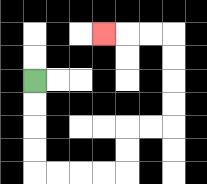{'start': '[1, 3]', 'end': '[4, 1]', 'path_directions': 'D,D,D,D,R,R,R,R,U,U,R,R,U,U,U,U,L,L,L', 'path_coordinates': '[[1, 3], [1, 4], [1, 5], [1, 6], [1, 7], [2, 7], [3, 7], [4, 7], [5, 7], [5, 6], [5, 5], [6, 5], [7, 5], [7, 4], [7, 3], [7, 2], [7, 1], [6, 1], [5, 1], [4, 1]]'}